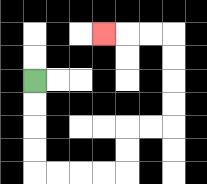{'start': '[1, 3]', 'end': '[4, 1]', 'path_directions': 'D,D,D,D,R,R,R,R,U,U,R,R,U,U,U,U,L,L,L', 'path_coordinates': '[[1, 3], [1, 4], [1, 5], [1, 6], [1, 7], [2, 7], [3, 7], [4, 7], [5, 7], [5, 6], [5, 5], [6, 5], [7, 5], [7, 4], [7, 3], [7, 2], [7, 1], [6, 1], [5, 1], [4, 1]]'}